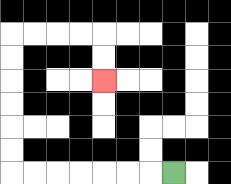{'start': '[7, 7]', 'end': '[4, 3]', 'path_directions': 'L,L,L,L,L,L,L,U,U,U,U,U,U,R,R,R,R,D,D', 'path_coordinates': '[[7, 7], [6, 7], [5, 7], [4, 7], [3, 7], [2, 7], [1, 7], [0, 7], [0, 6], [0, 5], [0, 4], [0, 3], [0, 2], [0, 1], [1, 1], [2, 1], [3, 1], [4, 1], [4, 2], [4, 3]]'}